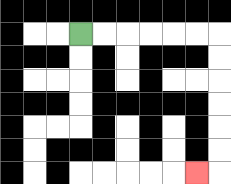{'start': '[3, 1]', 'end': '[8, 7]', 'path_directions': 'R,R,R,R,R,R,D,D,D,D,D,D,L', 'path_coordinates': '[[3, 1], [4, 1], [5, 1], [6, 1], [7, 1], [8, 1], [9, 1], [9, 2], [9, 3], [9, 4], [9, 5], [9, 6], [9, 7], [8, 7]]'}